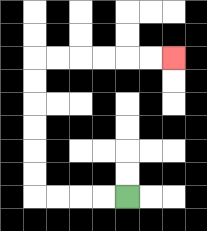{'start': '[5, 8]', 'end': '[7, 2]', 'path_directions': 'L,L,L,L,U,U,U,U,U,U,R,R,R,R,R,R', 'path_coordinates': '[[5, 8], [4, 8], [3, 8], [2, 8], [1, 8], [1, 7], [1, 6], [1, 5], [1, 4], [1, 3], [1, 2], [2, 2], [3, 2], [4, 2], [5, 2], [6, 2], [7, 2]]'}